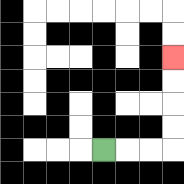{'start': '[4, 6]', 'end': '[7, 2]', 'path_directions': 'R,R,R,U,U,U,U', 'path_coordinates': '[[4, 6], [5, 6], [6, 6], [7, 6], [7, 5], [7, 4], [7, 3], [7, 2]]'}